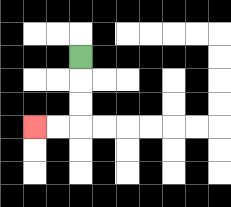{'start': '[3, 2]', 'end': '[1, 5]', 'path_directions': 'D,D,D,L,L', 'path_coordinates': '[[3, 2], [3, 3], [3, 4], [3, 5], [2, 5], [1, 5]]'}